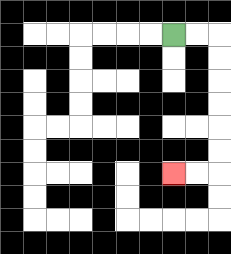{'start': '[7, 1]', 'end': '[7, 7]', 'path_directions': 'R,R,D,D,D,D,D,D,L,L', 'path_coordinates': '[[7, 1], [8, 1], [9, 1], [9, 2], [9, 3], [9, 4], [9, 5], [9, 6], [9, 7], [8, 7], [7, 7]]'}